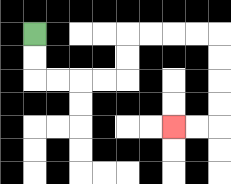{'start': '[1, 1]', 'end': '[7, 5]', 'path_directions': 'D,D,R,R,R,R,U,U,R,R,R,R,D,D,D,D,L,L', 'path_coordinates': '[[1, 1], [1, 2], [1, 3], [2, 3], [3, 3], [4, 3], [5, 3], [5, 2], [5, 1], [6, 1], [7, 1], [8, 1], [9, 1], [9, 2], [9, 3], [9, 4], [9, 5], [8, 5], [7, 5]]'}